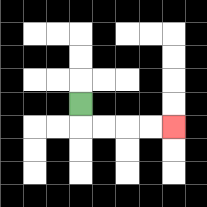{'start': '[3, 4]', 'end': '[7, 5]', 'path_directions': 'D,R,R,R,R', 'path_coordinates': '[[3, 4], [3, 5], [4, 5], [5, 5], [6, 5], [7, 5]]'}